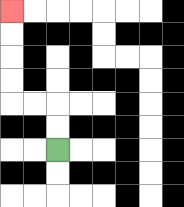{'start': '[2, 6]', 'end': '[0, 0]', 'path_directions': 'U,U,L,L,U,U,U,U', 'path_coordinates': '[[2, 6], [2, 5], [2, 4], [1, 4], [0, 4], [0, 3], [0, 2], [0, 1], [0, 0]]'}